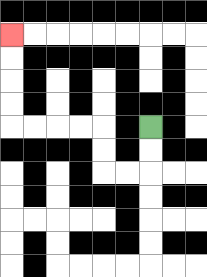{'start': '[6, 5]', 'end': '[0, 1]', 'path_directions': 'D,D,L,L,U,U,L,L,L,L,U,U,U,U', 'path_coordinates': '[[6, 5], [6, 6], [6, 7], [5, 7], [4, 7], [4, 6], [4, 5], [3, 5], [2, 5], [1, 5], [0, 5], [0, 4], [0, 3], [0, 2], [0, 1]]'}